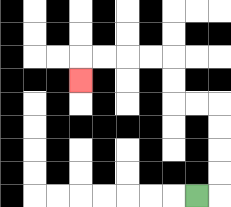{'start': '[8, 8]', 'end': '[3, 3]', 'path_directions': 'R,U,U,U,U,L,L,U,U,L,L,L,L,D', 'path_coordinates': '[[8, 8], [9, 8], [9, 7], [9, 6], [9, 5], [9, 4], [8, 4], [7, 4], [7, 3], [7, 2], [6, 2], [5, 2], [4, 2], [3, 2], [3, 3]]'}